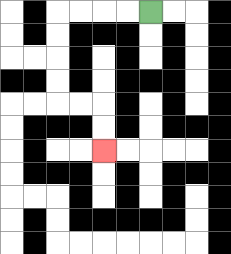{'start': '[6, 0]', 'end': '[4, 6]', 'path_directions': 'L,L,L,L,D,D,D,D,R,R,D,D', 'path_coordinates': '[[6, 0], [5, 0], [4, 0], [3, 0], [2, 0], [2, 1], [2, 2], [2, 3], [2, 4], [3, 4], [4, 4], [4, 5], [4, 6]]'}